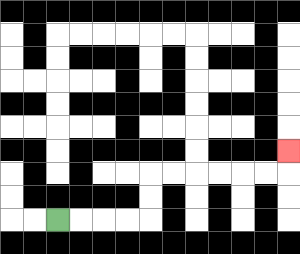{'start': '[2, 9]', 'end': '[12, 6]', 'path_directions': 'R,R,R,R,U,U,R,R,R,R,R,R,U', 'path_coordinates': '[[2, 9], [3, 9], [4, 9], [5, 9], [6, 9], [6, 8], [6, 7], [7, 7], [8, 7], [9, 7], [10, 7], [11, 7], [12, 7], [12, 6]]'}